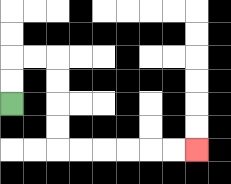{'start': '[0, 4]', 'end': '[8, 6]', 'path_directions': 'U,U,R,R,D,D,D,D,R,R,R,R,R,R', 'path_coordinates': '[[0, 4], [0, 3], [0, 2], [1, 2], [2, 2], [2, 3], [2, 4], [2, 5], [2, 6], [3, 6], [4, 6], [5, 6], [6, 6], [7, 6], [8, 6]]'}